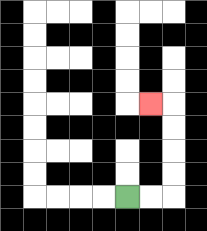{'start': '[5, 8]', 'end': '[6, 4]', 'path_directions': 'R,R,U,U,U,U,L', 'path_coordinates': '[[5, 8], [6, 8], [7, 8], [7, 7], [7, 6], [7, 5], [7, 4], [6, 4]]'}